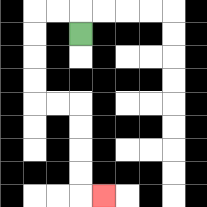{'start': '[3, 1]', 'end': '[4, 8]', 'path_directions': 'U,L,L,D,D,D,D,R,R,D,D,D,D,R', 'path_coordinates': '[[3, 1], [3, 0], [2, 0], [1, 0], [1, 1], [1, 2], [1, 3], [1, 4], [2, 4], [3, 4], [3, 5], [3, 6], [3, 7], [3, 8], [4, 8]]'}